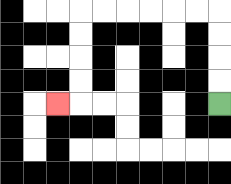{'start': '[9, 4]', 'end': '[2, 4]', 'path_directions': 'U,U,U,U,L,L,L,L,L,L,D,D,D,D,L', 'path_coordinates': '[[9, 4], [9, 3], [9, 2], [9, 1], [9, 0], [8, 0], [7, 0], [6, 0], [5, 0], [4, 0], [3, 0], [3, 1], [3, 2], [3, 3], [3, 4], [2, 4]]'}